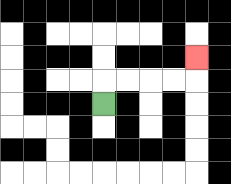{'start': '[4, 4]', 'end': '[8, 2]', 'path_directions': 'U,R,R,R,R,U', 'path_coordinates': '[[4, 4], [4, 3], [5, 3], [6, 3], [7, 3], [8, 3], [8, 2]]'}